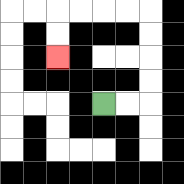{'start': '[4, 4]', 'end': '[2, 2]', 'path_directions': 'R,R,U,U,U,U,L,L,L,L,D,D', 'path_coordinates': '[[4, 4], [5, 4], [6, 4], [6, 3], [6, 2], [6, 1], [6, 0], [5, 0], [4, 0], [3, 0], [2, 0], [2, 1], [2, 2]]'}